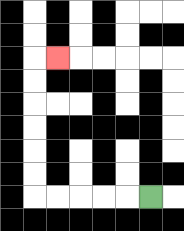{'start': '[6, 8]', 'end': '[2, 2]', 'path_directions': 'L,L,L,L,L,U,U,U,U,U,U,R', 'path_coordinates': '[[6, 8], [5, 8], [4, 8], [3, 8], [2, 8], [1, 8], [1, 7], [1, 6], [1, 5], [1, 4], [1, 3], [1, 2], [2, 2]]'}